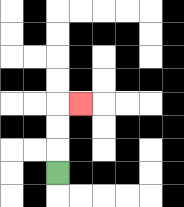{'start': '[2, 7]', 'end': '[3, 4]', 'path_directions': 'U,U,U,R', 'path_coordinates': '[[2, 7], [2, 6], [2, 5], [2, 4], [3, 4]]'}